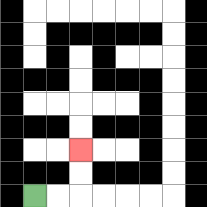{'start': '[1, 8]', 'end': '[3, 6]', 'path_directions': 'R,R,U,U', 'path_coordinates': '[[1, 8], [2, 8], [3, 8], [3, 7], [3, 6]]'}